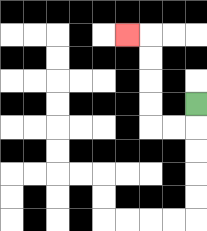{'start': '[8, 4]', 'end': '[5, 1]', 'path_directions': 'D,L,L,U,U,U,U,L', 'path_coordinates': '[[8, 4], [8, 5], [7, 5], [6, 5], [6, 4], [6, 3], [6, 2], [6, 1], [5, 1]]'}